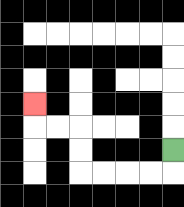{'start': '[7, 6]', 'end': '[1, 4]', 'path_directions': 'D,L,L,L,L,U,U,L,L,U', 'path_coordinates': '[[7, 6], [7, 7], [6, 7], [5, 7], [4, 7], [3, 7], [3, 6], [3, 5], [2, 5], [1, 5], [1, 4]]'}